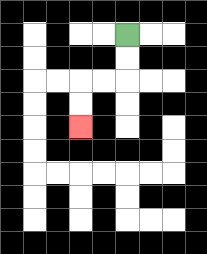{'start': '[5, 1]', 'end': '[3, 5]', 'path_directions': 'D,D,L,L,D,D', 'path_coordinates': '[[5, 1], [5, 2], [5, 3], [4, 3], [3, 3], [3, 4], [3, 5]]'}